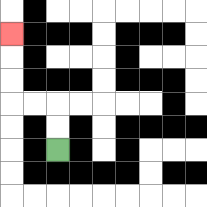{'start': '[2, 6]', 'end': '[0, 1]', 'path_directions': 'U,U,L,L,U,U,U', 'path_coordinates': '[[2, 6], [2, 5], [2, 4], [1, 4], [0, 4], [0, 3], [0, 2], [0, 1]]'}